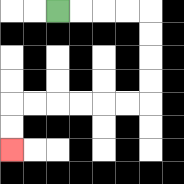{'start': '[2, 0]', 'end': '[0, 6]', 'path_directions': 'R,R,R,R,D,D,D,D,L,L,L,L,L,L,D,D', 'path_coordinates': '[[2, 0], [3, 0], [4, 0], [5, 0], [6, 0], [6, 1], [6, 2], [6, 3], [6, 4], [5, 4], [4, 4], [3, 4], [2, 4], [1, 4], [0, 4], [0, 5], [0, 6]]'}